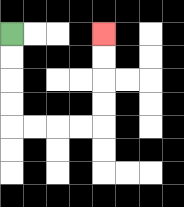{'start': '[0, 1]', 'end': '[4, 1]', 'path_directions': 'D,D,D,D,R,R,R,R,U,U,U,U', 'path_coordinates': '[[0, 1], [0, 2], [0, 3], [0, 4], [0, 5], [1, 5], [2, 5], [3, 5], [4, 5], [4, 4], [4, 3], [4, 2], [4, 1]]'}